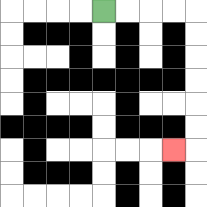{'start': '[4, 0]', 'end': '[7, 6]', 'path_directions': 'R,R,R,R,D,D,D,D,D,D,L', 'path_coordinates': '[[4, 0], [5, 0], [6, 0], [7, 0], [8, 0], [8, 1], [8, 2], [8, 3], [8, 4], [8, 5], [8, 6], [7, 6]]'}